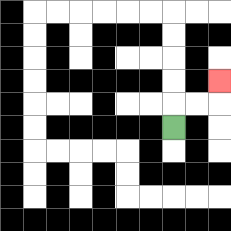{'start': '[7, 5]', 'end': '[9, 3]', 'path_directions': 'U,R,R,U', 'path_coordinates': '[[7, 5], [7, 4], [8, 4], [9, 4], [9, 3]]'}